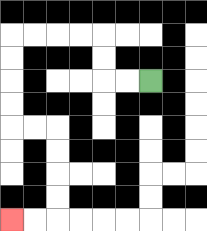{'start': '[6, 3]', 'end': '[0, 9]', 'path_directions': 'L,L,U,U,L,L,L,L,D,D,D,D,R,R,D,D,D,D,L,L', 'path_coordinates': '[[6, 3], [5, 3], [4, 3], [4, 2], [4, 1], [3, 1], [2, 1], [1, 1], [0, 1], [0, 2], [0, 3], [0, 4], [0, 5], [1, 5], [2, 5], [2, 6], [2, 7], [2, 8], [2, 9], [1, 9], [0, 9]]'}